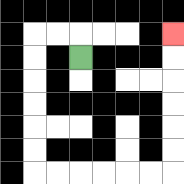{'start': '[3, 2]', 'end': '[7, 1]', 'path_directions': 'U,L,L,D,D,D,D,D,D,R,R,R,R,R,R,U,U,U,U,U,U', 'path_coordinates': '[[3, 2], [3, 1], [2, 1], [1, 1], [1, 2], [1, 3], [1, 4], [1, 5], [1, 6], [1, 7], [2, 7], [3, 7], [4, 7], [5, 7], [6, 7], [7, 7], [7, 6], [7, 5], [7, 4], [7, 3], [7, 2], [7, 1]]'}